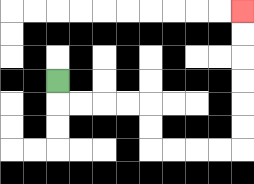{'start': '[2, 3]', 'end': '[10, 0]', 'path_directions': 'D,R,R,R,R,D,D,R,R,R,R,U,U,U,U,U,U', 'path_coordinates': '[[2, 3], [2, 4], [3, 4], [4, 4], [5, 4], [6, 4], [6, 5], [6, 6], [7, 6], [8, 6], [9, 6], [10, 6], [10, 5], [10, 4], [10, 3], [10, 2], [10, 1], [10, 0]]'}